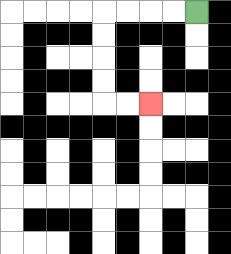{'start': '[8, 0]', 'end': '[6, 4]', 'path_directions': 'L,L,L,L,D,D,D,D,R,R', 'path_coordinates': '[[8, 0], [7, 0], [6, 0], [5, 0], [4, 0], [4, 1], [4, 2], [4, 3], [4, 4], [5, 4], [6, 4]]'}